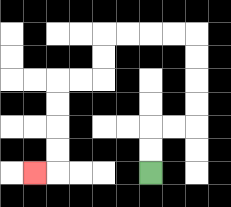{'start': '[6, 7]', 'end': '[1, 7]', 'path_directions': 'U,U,R,R,U,U,U,U,L,L,L,L,D,D,L,L,D,D,D,D,L', 'path_coordinates': '[[6, 7], [6, 6], [6, 5], [7, 5], [8, 5], [8, 4], [8, 3], [8, 2], [8, 1], [7, 1], [6, 1], [5, 1], [4, 1], [4, 2], [4, 3], [3, 3], [2, 3], [2, 4], [2, 5], [2, 6], [2, 7], [1, 7]]'}